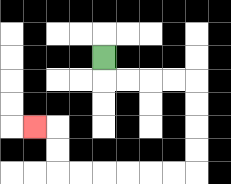{'start': '[4, 2]', 'end': '[1, 5]', 'path_directions': 'D,R,R,R,R,D,D,D,D,L,L,L,L,L,L,U,U,L', 'path_coordinates': '[[4, 2], [4, 3], [5, 3], [6, 3], [7, 3], [8, 3], [8, 4], [8, 5], [8, 6], [8, 7], [7, 7], [6, 7], [5, 7], [4, 7], [3, 7], [2, 7], [2, 6], [2, 5], [1, 5]]'}